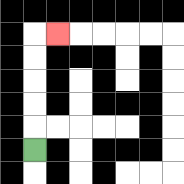{'start': '[1, 6]', 'end': '[2, 1]', 'path_directions': 'U,U,U,U,U,R', 'path_coordinates': '[[1, 6], [1, 5], [1, 4], [1, 3], [1, 2], [1, 1], [2, 1]]'}